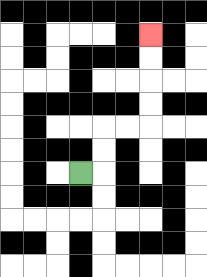{'start': '[3, 7]', 'end': '[6, 1]', 'path_directions': 'R,U,U,R,R,U,U,U,U', 'path_coordinates': '[[3, 7], [4, 7], [4, 6], [4, 5], [5, 5], [6, 5], [6, 4], [6, 3], [6, 2], [6, 1]]'}